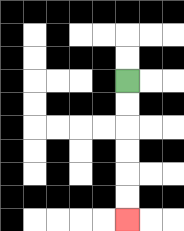{'start': '[5, 3]', 'end': '[5, 9]', 'path_directions': 'D,D,D,D,D,D', 'path_coordinates': '[[5, 3], [5, 4], [5, 5], [5, 6], [5, 7], [5, 8], [5, 9]]'}